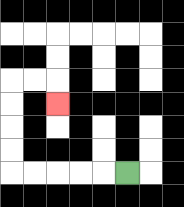{'start': '[5, 7]', 'end': '[2, 4]', 'path_directions': 'L,L,L,L,L,U,U,U,U,R,R,D', 'path_coordinates': '[[5, 7], [4, 7], [3, 7], [2, 7], [1, 7], [0, 7], [0, 6], [0, 5], [0, 4], [0, 3], [1, 3], [2, 3], [2, 4]]'}